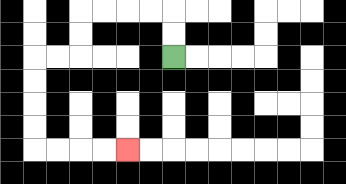{'start': '[7, 2]', 'end': '[5, 6]', 'path_directions': 'U,U,L,L,L,L,D,D,L,L,D,D,D,D,R,R,R,R', 'path_coordinates': '[[7, 2], [7, 1], [7, 0], [6, 0], [5, 0], [4, 0], [3, 0], [3, 1], [3, 2], [2, 2], [1, 2], [1, 3], [1, 4], [1, 5], [1, 6], [2, 6], [3, 6], [4, 6], [5, 6]]'}